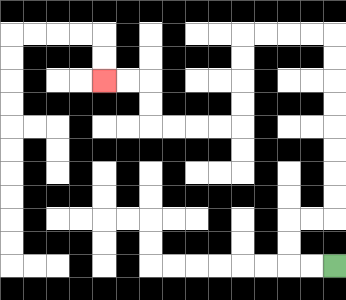{'start': '[14, 11]', 'end': '[4, 3]', 'path_directions': 'L,L,U,U,R,R,U,U,U,U,U,U,U,U,L,L,L,L,D,D,D,D,L,L,L,L,U,U,L,L', 'path_coordinates': '[[14, 11], [13, 11], [12, 11], [12, 10], [12, 9], [13, 9], [14, 9], [14, 8], [14, 7], [14, 6], [14, 5], [14, 4], [14, 3], [14, 2], [14, 1], [13, 1], [12, 1], [11, 1], [10, 1], [10, 2], [10, 3], [10, 4], [10, 5], [9, 5], [8, 5], [7, 5], [6, 5], [6, 4], [6, 3], [5, 3], [4, 3]]'}